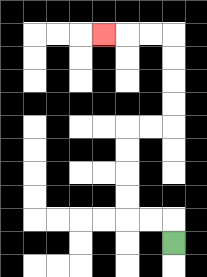{'start': '[7, 10]', 'end': '[4, 1]', 'path_directions': 'U,L,L,U,U,U,U,R,R,U,U,U,U,L,L,L', 'path_coordinates': '[[7, 10], [7, 9], [6, 9], [5, 9], [5, 8], [5, 7], [5, 6], [5, 5], [6, 5], [7, 5], [7, 4], [7, 3], [7, 2], [7, 1], [6, 1], [5, 1], [4, 1]]'}